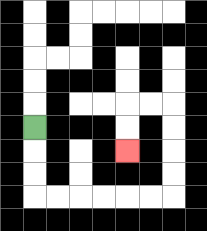{'start': '[1, 5]', 'end': '[5, 6]', 'path_directions': 'D,D,D,R,R,R,R,R,R,U,U,U,U,L,L,D,D', 'path_coordinates': '[[1, 5], [1, 6], [1, 7], [1, 8], [2, 8], [3, 8], [4, 8], [5, 8], [6, 8], [7, 8], [7, 7], [7, 6], [7, 5], [7, 4], [6, 4], [5, 4], [5, 5], [5, 6]]'}